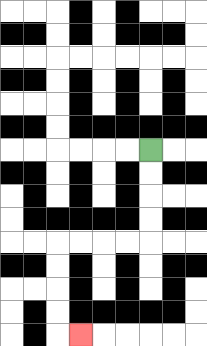{'start': '[6, 6]', 'end': '[3, 14]', 'path_directions': 'D,D,D,D,L,L,L,L,D,D,D,D,R', 'path_coordinates': '[[6, 6], [6, 7], [6, 8], [6, 9], [6, 10], [5, 10], [4, 10], [3, 10], [2, 10], [2, 11], [2, 12], [2, 13], [2, 14], [3, 14]]'}